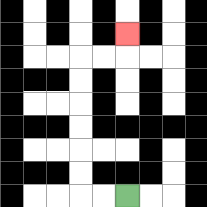{'start': '[5, 8]', 'end': '[5, 1]', 'path_directions': 'L,L,U,U,U,U,U,U,R,R,U', 'path_coordinates': '[[5, 8], [4, 8], [3, 8], [3, 7], [3, 6], [3, 5], [3, 4], [3, 3], [3, 2], [4, 2], [5, 2], [5, 1]]'}